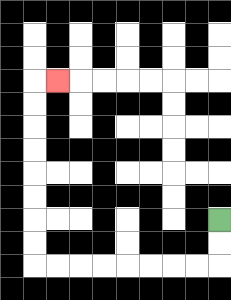{'start': '[9, 9]', 'end': '[2, 3]', 'path_directions': 'D,D,L,L,L,L,L,L,L,L,U,U,U,U,U,U,U,U,R', 'path_coordinates': '[[9, 9], [9, 10], [9, 11], [8, 11], [7, 11], [6, 11], [5, 11], [4, 11], [3, 11], [2, 11], [1, 11], [1, 10], [1, 9], [1, 8], [1, 7], [1, 6], [1, 5], [1, 4], [1, 3], [2, 3]]'}